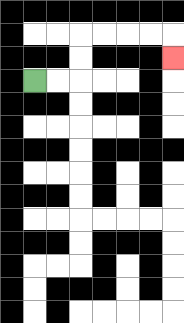{'start': '[1, 3]', 'end': '[7, 2]', 'path_directions': 'R,R,U,U,R,R,R,R,D', 'path_coordinates': '[[1, 3], [2, 3], [3, 3], [3, 2], [3, 1], [4, 1], [5, 1], [6, 1], [7, 1], [7, 2]]'}